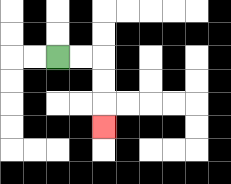{'start': '[2, 2]', 'end': '[4, 5]', 'path_directions': 'R,R,D,D,D', 'path_coordinates': '[[2, 2], [3, 2], [4, 2], [4, 3], [4, 4], [4, 5]]'}